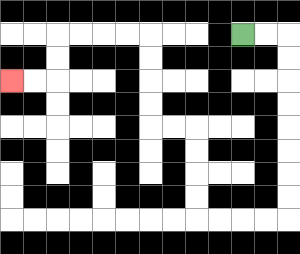{'start': '[10, 1]', 'end': '[0, 3]', 'path_directions': 'R,R,D,D,D,D,D,D,D,D,L,L,L,L,U,U,U,U,L,L,U,U,U,U,L,L,L,L,D,D,L,L', 'path_coordinates': '[[10, 1], [11, 1], [12, 1], [12, 2], [12, 3], [12, 4], [12, 5], [12, 6], [12, 7], [12, 8], [12, 9], [11, 9], [10, 9], [9, 9], [8, 9], [8, 8], [8, 7], [8, 6], [8, 5], [7, 5], [6, 5], [6, 4], [6, 3], [6, 2], [6, 1], [5, 1], [4, 1], [3, 1], [2, 1], [2, 2], [2, 3], [1, 3], [0, 3]]'}